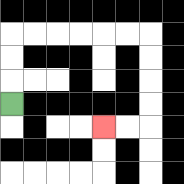{'start': '[0, 4]', 'end': '[4, 5]', 'path_directions': 'U,U,U,R,R,R,R,R,R,D,D,D,D,L,L', 'path_coordinates': '[[0, 4], [0, 3], [0, 2], [0, 1], [1, 1], [2, 1], [3, 1], [4, 1], [5, 1], [6, 1], [6, 2], [6, 3], [6, 4], [6, 5], [5, 5], [4, 5]]'}